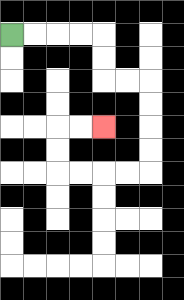{'start': '[0, 1]', 'end': '[4, 5]', 'path_directions': 'R,R,R,R,D,D,R,R,D,D,D,D,L,L,L,L,U,U,R,R', 'path_coordinates': '[[0, 1], [1, 1], [2, 1], [3, 1], [4, 1], [4, 2], [4, 3], [5, 3], [6, 3], [6, 4], [6, 5], [6, 6], [6, 7], [5, 7], [4, 7], [3, 7], [2, 7], [2, 6], [2, 5], [3, 5], [4, 5]]'}